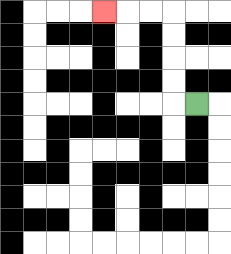{'start': '[8, 4]', 'end': '[4, 0]', 'path_directions': 'L,U,U,U,U,L,L,L', 'path_coordinates': '[[8, 4], [7, 4], [7, 3], [7, 2], [7, 1], [7, 0], [6, 0], [5, 0], [4, 0]]'}